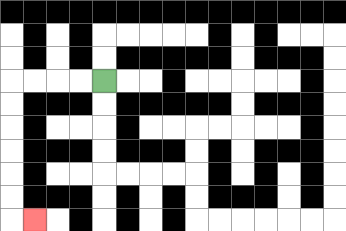{'start': '[4, 3]', 'end': '[1, 9]', 'path_directions': 'L,L,L,L,D,D,D,D,D,D,R', 'path_coordinates': '[[4, 3], [3, 3], [2, 3], [1, 3], [0, 3], [0, 4], [0, 5], [0, 6], [0, 7], [0, 8], [0, 9], [1, 9]]'}